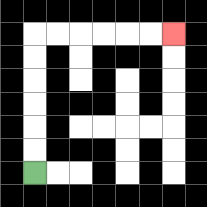{'start': '[1, 7]', 'end': '[7, 1]', 'path_directions': 'U,U,U,U,U,U,R,R,R,R,R,R', 'path_coordinates': '[[1, 7], [1, 6], [1, 5], [1, 4], [1, 3], [1, 2], [1, 1], [2, 1], [3, 1], [4, 1], [5, 1], [6, 1], [7, 1]]'}